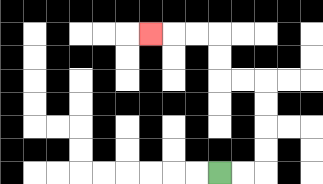{'start': '[9, 7]', 'end': '[6, 1]', 'path_directions': 'R,R,U,U,U,U,L,L,U,U,L,L,L', 'path_coordinates': '[[9, 7], [10, 7], [11, 7], [11, 6], [11, 5], [11, 4], [11, 3], [10, 3], [9, 3], [9, 2], [9, 1], [8, 1], [7, 1], [6, 1]]'}